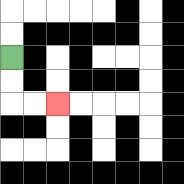{'start': '[0, 2]', 'end': '[2, 4]', 'path_directions': 'D,D,R,R', 'path_coordinates': '[[0, 2], [0, 3], [0, 4], [1, 4], [2, 4]]'}